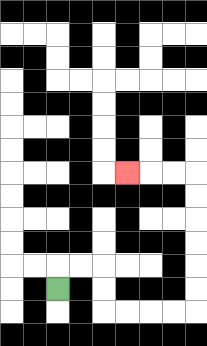{'start': '[2, 12]', 'end': '[5, 7]', 'path_directions': 'U,R,R,D,D,R,R,R,R,U,U,U,U,U,U,L,L,L', 'path_coordinates': '[[2, 12], [2, 11], [3, 11], [4, 11], [4, 12], [4, 13], [5, 13], [6, 13], [7, 13], [8, 13], [8, 12], [8, 11], [8, 10], [8, 9], [8, 8], [8, 7], [7, 7], [6, 7], [5, 7]]'}